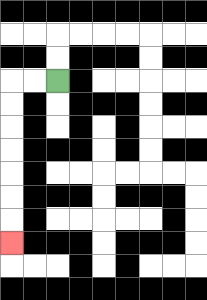{'start': '[2, 3]', 'end': '[0, 10]', 'path_directions': 'L,L,D,D,D,D,D,D,D', 'path_coordinates': '[[2, 3], [1, 3], [0, 3], [0, 4], [0, 5], [0, 6], [0, 7], [0, 8], [0, 9], [0, 10]]'}